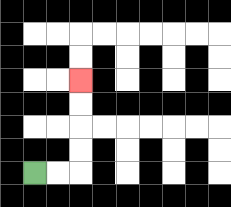{'start': '[1, 7]', 'end': '[3, 3]', 'path_directions': 'R,R,U,U,U,U', 'path_coordinates': '[[1, 7], [2, 7], [3, 7], [3, 6], [3, 5], [3, 4], [3, 3]]'}